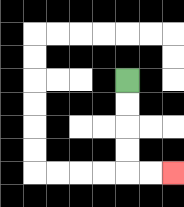{'start': '[5, 3]', 'end': '[7, 7]', 'path_directions': 'D,D,D,D,R,R', 'path_coordinates': '[[5, 3], [5, 4], [5, 5], [5, 6], [5, 7], [6, 7], [7, 7]]'}